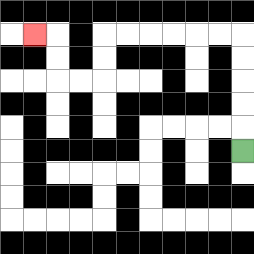{'start': '[10, 6]', 'end': '[1, 1]', 'path_directions': 'U,U,U,U,U,L,L,L,L,L,L,D,D,L,L,U,U,L', 'path_coordinates': '[[10, 6], [10, 5], [10, 4], [10, 3], [10, 2], [10, 1], [9, 1], [8, 1], [7, 1], [6, 1], [5, 1], [4, 1], [4, 2], [4, 3], [3, 3], [2, 3], [2, 2], [2, 1], [1, 1]]'}